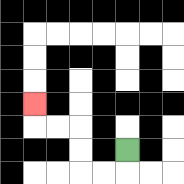{'start': '[5, 6]', 'end': '[1, 4]', 'path_directions': 'D,L,L,U,U,L,L,U', 'path_coordinates': '[[5, 6], [5, 7], [4, 7], [3, 7], [3, 6], [3, 5], [2, 5], [1, 5], [1, 4]]'}